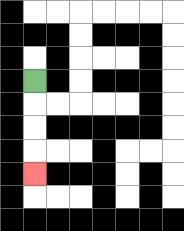{'start': '[1, 3]', 'end': '[1, 7]', 'path_directions': 'D,D,D,D', 'path_coordinates': '[[1, 3], [1, 4], [1, 5], [1, 6], [1, 7]]'}